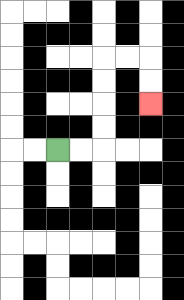{'start': '[2, 6]', 'end': '[6, 4]', 'path_directions': 'R,R,U,U,U,U,R,R,D,D', 'path_coordinates': '[[2, 6], [3, 6], [4, 6], [4, 5], [4, 4], [4, 3], [4, 2], [5, 2], [6, 2], [6, 3], [6, 4]]'}